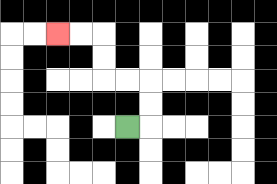{'start': '[5, 5]', 'end': '[2, 1]', 'path_directions': 'R,U,U,L,L,U,U,L,L', 'path_coordinates': '[[5, 5], [6, 5], [6, 4], [6, 3], [5, 3], [4, 3], [4, 2], [4, 1], [3, 1], [2, 1]]'}